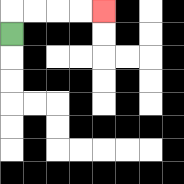{'start': '[0, 1]', 'end': '[4, 0]', 'path_directions': 'U,R,R,R,R', 'path_coordinates': '[[0, 1], [0, 0], [1, 0], [2, 0], [3, 0], [4, 0]]'}